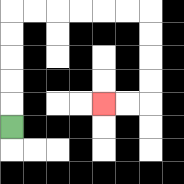{'start': '[0, 5]', 'end': '[4, 4]', 'path_directions': 'U,U,U,U,U,R,R,R,R,R,R,D,D,D,D,L,L', 'path_coordinates': '[[0, 5], [0, 4], [0, 3], [0, 2], [0, 1], [0, 0], [1, 0], [2, 0], [3, 0], [4, 0], [5, 0], [6, 0], [6, 1], [6, 2], [6, 3], [6, 4], [5, 4], [4, 4]]'}